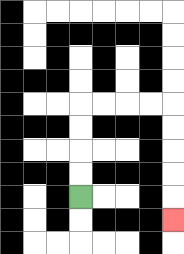{'start': '[3, 8]', 'end': '[7, 9]', 'path_directions': 'U,U,U,U,R,R,R,R,D,D,D,D,D', 'path_coordinates': '[[3, 8], [3, 7], [3, 6], [3, 5], [3, 4], [4, 4], [5, 4], [6, 4], [7, 4], [7, 5], [7, 6], [7, 7], [7, 8], [7, 9]]'}